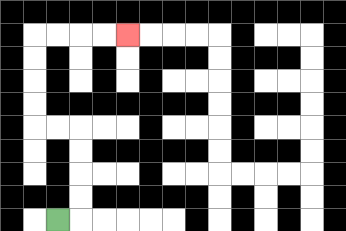{'start': '[2, 9]', 'end': '[5, 1]', 'path_directions': 'R,U,U,U,U,L,L,U,U,U,U,R,R,R,R', 'path_coordinates': '[[2, 9], [3, 9], [3, 8], [3, 7], [3, 6], [3, 5], [2, 5], [1, 5], [1, 4], [1, 3], [1, 2], [1, 1], [2, 1], [3, 1], [4, 1], [5, 1]]'}